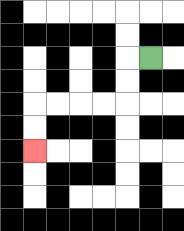{'start': '[6, 2]', 'end': '[1, 6]', 'path_directions': 'L,D,D,L,L,L,L,D,D', 'path_coordinates': '[[6, 2], [5, 2], [5, 3], [5, 4], [4, 4], [3, 4], [2, 4], [1, 4], [1, 5], [1, 6]]'}